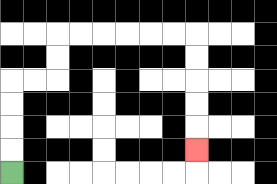{'start': '[0, 7]', 'end': '[8, 6]', 'path_directions': 'U,U,U,U,R,R,U,U,R,R,R,R,R,R,D,D,D,D,D', 'path_coordinates': '[[0, 7], [0, 6], [0, 5], [0, 4], [0, 3], [1, 3], [2, 3], [2, 2], [2, 1], [3, 1], [4, 1], [5, 1], [6, 1], [7, 1], [8, 1], [8, 2], [8, 3], [8, 4], [8, 5], [8, 6]]'}